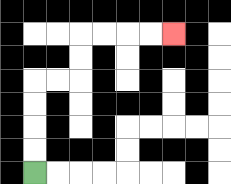{'start': '[1, 7]', 'end': '[7, 1]', 'path_directions': 'U,U,U,U,R,R,U,U,R,R,R,R', 'path_coordinates': '[[1, 7], [1, 6], [1, 5], [1, 4], [1, 3], [2, 3], [3, 3], [3, 2], [3, 1], [4, 1], [5, 1], [6, 1], [7, 1]]'}